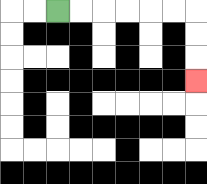{'start': '[2, 0]', 'end': '[8, 3]', 'path_directions': 'R,R,R,R,R,R,D,D,D', 'path_coordinates': '[[2, 0], [3, 0], [4, 0], [5, 0], [6, 0], [7, 0], [8, 0], [8, 1], [8, 2], [8, 3]]'}